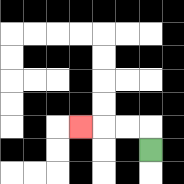{'start': '[6, 6]', 'end': '[3, 5]', 'path_directions': 'U,L,L,L', 'path_coordinates': '[[6, 6], [6, 5], [5, 5], [4, 5], [3, 5]]'}